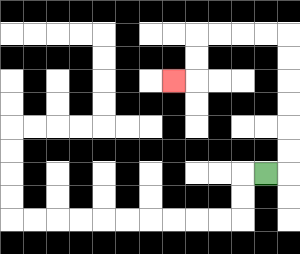{'start': '[11, 7]', 'end': '[7, 3]', 'path_directions': 'R,U,U,U,U,U,U,L,L,L,L,D,D,L', 'path_coordinates': '[[11, 7], [12, 7], [12, 6], [12, 5], [12, 4], [12, 3], [12, 2], [12, 1], [11, 1], [10, 1], [9, 1], [8, 1], [8, 2], [8, 3], [7, 3]]'}